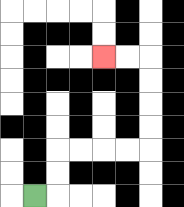{'start': '[1, 8]', 'end': '[4, 2]', 'path_directions': 'R,U,U,R,R,R,R,U,U,U,U,L,L', 'path_coordinates': '[[1, 8], [2, 8], [2, 7], [2, 6], [3, 6], [4, 6], [5, 6], [6, 6], [6, 5], [6, 4], [6, 3], [6, 2], [5, 2], [4, 2]]'}